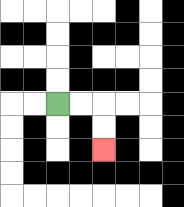{'start': '[2, 4]', 'end': '[4, 6]', 'path_directions': 'R,R,D,D', 'path_coordinates': '[[2, 4], [3, 4], [4, 4], [4, 5], [4, 6]]'}